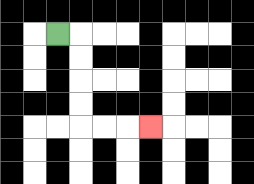{'start': '[2, 1]', 'end': '[6, 5]', 'path_directions': 'R,D,D,D,D,R,R,R', 'path_coordinates': '[[2, 1], [3, 1], [3, 2], [3, 3], [3, 4], [3, 5], [4, 5], [5, 5], [6, 5]]'}